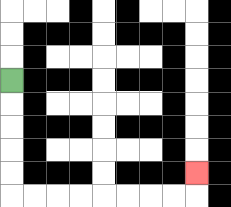{'start': '[0, 3]', 'end': '[8, 7]', 'path_directions': 'D,D,D,D,D,R,R,R,R,R,R,R,R,U', 'path_coordinates': '[[0, 3], [0, 4], [0, 5], [0, 6], [0, 7], [0, 8], [1, 8], [2, 8], [3, 8], [4, 8], [5, 8], [6, 8], [7, 8], [8, 8], [8, 7]]'}